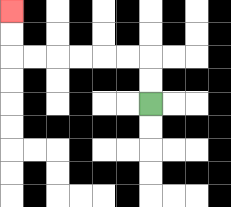{'start': '[6, 4]', 'end': '[0, 0]', 'path_directions': 'U,U,L,L,L,L,L,L,U,U', 'path_coordinates': '[[6, 4], [6, 3], [6, 2], [5, 2], [4, 2], [3, 2], [2, 2], [1, 2], [0, 2], [0, 1], [0, 0]]'}